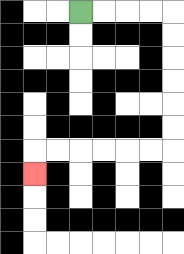{'start': '[3, 0]', 'end': '[1, 7]', 'path_directions': 'R,R,R,R,D,D,D,D,D,D,L,L,L,L,L,L,D', 'path_coordinates': '[[3, 0], [4, 0], [5, 0], [6, 0], [7, 0], [7, 1], [7, 2], [7, 3], [7, 4], [7, 5], [7, 6], [6, 6], [5, 6], [4, 6], [3, 6], [2, 6], [1, 6], [1, 7]]'}